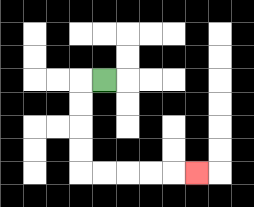{'start': '[4, 3]', 'end': '[8, 7]', 'path_directions': 'L,D,D,D,D,R,R,R,R,R', 'path_coordinates': '[[4, 3], [3, 3], [3, 4], [3, 5], [3, 6], [3, 7], [4, 7], [5, 7], [6, 7], [7, 7], [8, 7]]'}